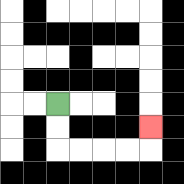{'start': '[2, 4]', 'end': '[6, 5]', 'path_directions': 'D,D,R,R,R,R,U', 'path_coordinates': '[[2, 4], [2, 5], [2, 6], [3, 6], [4, 6], [5, 6], [6, 6], [6, 5]]'}